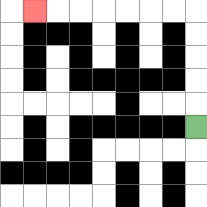{'start': '[8, 5]', 'end': '[1, 0]', 'path_directions': 'U,U,U,U,U,L,L,L,L,L,L,L', 'path_coordinates': '[[8, 5], [8, 4], [8, 3], [8, 2], [8, 1], [8, 0], [7, 0], [6, 0], [5, 0], [4, 0], [3, 0], [2, 0], [1, 0]]'}